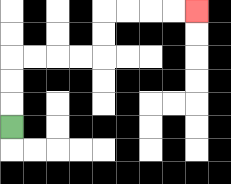{'start': '[0, 5]', 'end': '[8, 0]', 'path_directions': 'U,U,U,R,R,R,R,U,U,R,R,R,R', 'path_coordinates': '[[0, 5], [0, 4], [0, 3], [0, 2], [1, 2], [2, 2], [3, 2], [4, 2], [4, 1], [4, 0], [5, 0], [6, 0], [7, 0], [8, 0]]'}